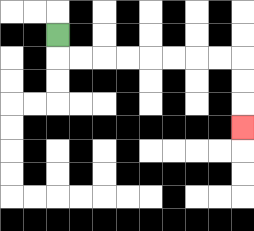{'start': '[2, 1]', 'end': '[10, 5]', 'path_directions': 'D,R,R,R,R,R,R,R,R,D,D,D', 'path_coordinates': '[[2, 1], [2, 2], [3, 2], [4, 2], [5, 2], [6, 2], [7, 2], [8, 2], [9, 2], [10, 2], [10, 3], [10, 4], [10, 5]]'}